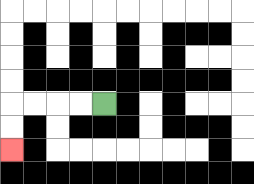{'start': '[4, 4]', 'end': '[0, 6]', 'path_directions': 'L,L,L,L,D,D', 'path_coordinates': '[[4, 4], [3, 4], [2, 4], [1, 4], [0, 4], [0, 5], [0, 6]]'}